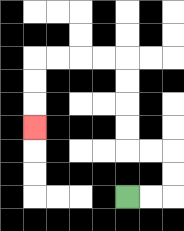{'start': '[5, 8]', 'end': '[1, 5]', 'path_directions': 'R,R,U,U,L,L,U,U,U,U,L,L,L,L,D,D,D', 'path_coordinates': '[[5, 8], [6, 8], [7, 8], [7, 7], [7, 6], [6, 6], [5, 6], [5, 5], [5, 4], [5, 3], [5, 2], [4, 2], [3, 2], [2, 2], [1, 2], [1, 3], [1, 4], [1, 5]]'}